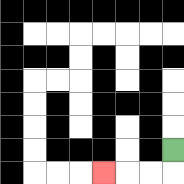{'start': '[7, 6]', 'end': '[4, 7]', 'path_directions': 'D,L,L,L', 'path_coordinates': '[[7, 6], [7, 7], [6, 7], [5, 7], [4, 7]]'}